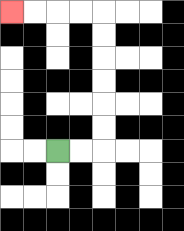{'start': '[2, 6]', 'end': '[0, 0]', 'path_directions': 'R,R,U,U,U,U,U,U,L,L,L,L', 'path_coordinates': '[[2, 6], [3, 6], [4, 6], [4, 5], [4, 4], [4, 3], [4, 2], [4, 1], [4, 0], [3, 0], [2, 0], [1, 0], [0, 0]]'}